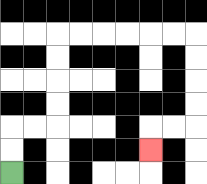{'start': '[0, 7]', 'end': '[6, 6]', 'path_directions': 'U,U,R,R,U,U,U,U,R,R,R,R,R,R,D,D,D,D,L,L,D', 'path_coordinates': '[[0, 7], [0, 6], [0, 5], [1, 5], [2, 5], [2, 4], [2, 3], [2, 2], [2, 1], [3, 1], [4, 1], [5, 1], [6, 1], [7, 1], [8, 1], [8, 2], [8, 3], [8, 4], [8, 5], [7, 5], [6, 5], [6, 6]]'}